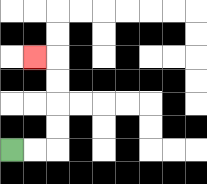{'start': '[0, 6]', 'end': '[1, 2]', 'path_directions': 'R,R,U,U,U,U,L', 'path_coordinates': '[[0, 6], [1, 6], [2, 6], [2, 5], [2, 4], [2, 3], [2, 2], [1, 2]]'}